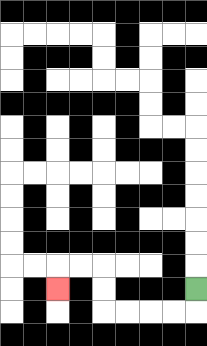{'start': '[8, 12]', 'end': '[2, 12]', 'path_directions': 'D,L,L,L,L,U,U,L,L,D', 'path_coordinates': '[[8, 12], [8, 13], [7, 13], [6, 13], [5, 13], [4, 13], [4, 12], [4, 11], [3, 11], [2, 11], [2, 12]]'}